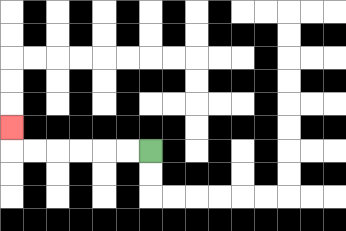{'start': '[6, 6]', 'end': '[0, 5]', 'path_directions': 'L,L,L,L,L,L,U', 'path_coordinates': '[[6, 6], [5, 6], [4, 6], [3, 6], [2, 6], [1, 6], [0, 6], [0, 5]]'}